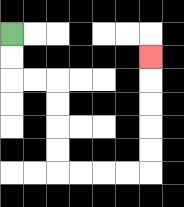{'start': '[0, 1]', 'end': '[6, 2]', 'path_directions': 'D,D,R,R,D,D,D,D,R,R,R,R,U,U,U,U,U', 'path_coordinates': '[[0, 1], [0, 2], [0, 3], [1, 3], [2, 3], [2, 4], [2, 5], [2, 6], [2, 7], [3, 7], [4, 7], [5, 7], [6, 7], [6, 6], [6, 5], [6, 4], [6, 3], [6, 2]]'}